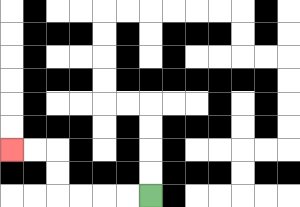{'start': '[6, 8]', 'end': '[0, 6]', 'path_directions': 'L,L,L,L,U,U,L,L', 'path_coordinates': '[[6, 8], [5, 8], [4, 8], [3, 8], [2, 8], [2, 7], [2, 6], [1, 6], [0, 6]]'}